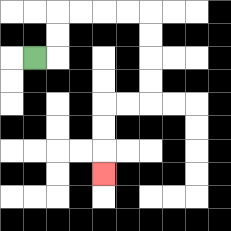{'start': '[1, 2]', 'end': '[4, 7]', 'path_directions': 'R,U,U,R,R,R,R,D,D,D,D,L,L,D,D,D', 'path_coordinates': '[[1, 2], [2, 2], [2, 1], [2, 0], [3, 0], [4, 0], [5, 0], [6, 0], [6, 1], [6, 2], [6, 3], [6, 4], [5, 4], [4, 4], [4, 5], [4, 6], [4, 7]]'}